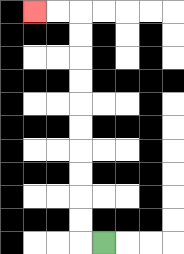{'start': '[4, 10]', 'end': '[1, 0]', 'path_directions': 'L,U,U,U,U,U,U,U,U,U,U,L,L', 'path_coordinates': '[[4, 10], [3, 10], [3, 9], [3, 8], [3, 7], [3, 6], [3, 5], [3, 4], [3, 3], [3, 2], [3, 1], [3, 0], [2, 0], [1, 0]]'}